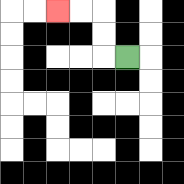{'start': '[5, 2]', 'end': '[2, 0]', 'path_directions': 'L,U,U,L,L', 'path_coordinates': '[[5, 2], [4, 2], [4, 1], [4, 0], [3, 0], [2, 0]]'}